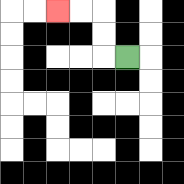{'start': '[5, 2]', 'end': '[2, 0]', 'path_directions': 'L,U,U,L,L', 'path_coordinates': '[[5, 2], [4, 2], [4, 1], [4, 0], [3, 0], [2, 0]]'}